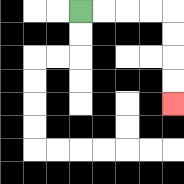{'start': '[3, 0]', 'end': '[7, 4]', 'path_directions': 'R,R,R,R,D,D,D,D', 'path_coordinates': '[[3, 0], [4, 0], [5, 0], [6, 0], [7, 0], [7, 1], [7, 2], [7, 3], [7, 4]]'}